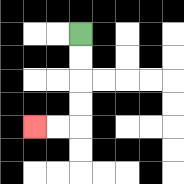{'start': '[3, 1]', 'end': '[1, 5]', 'path_directions': 'D,D,D,D,L,L', 'path_coordinates': '[[3, 1], [3, 2], [3, 3], [3, 4], [3, 5], [2, 5], [1, 5]]'}